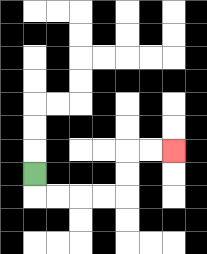{'start': '[1, 7]', 'end': '[7, 6]', 'path_directions': 'D,R,R,R,R,U,U,R,R', 'path_coordinates': '[[1, 7], [1, 8], [2, 8], [3, 8], [4, 8], [5, 8], [5, 7], [5, 6], [6, 6], [7, 6]]'}